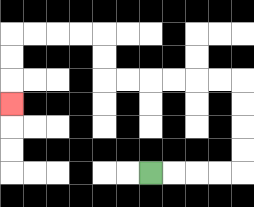{'start': '[6, 7]', 'end': '[0, 4]', 'path_directions': 'R,R,R,R,U,U,U,U,L,L,L,L,L,L,U,U,L,L,L,L,D,D,D', 'path_coordinates': '[[6, 7], [7, 7], [8, 7], [9, 7], [10, 7], [10, 6], [10, 5], [10, 4], [10, 3], [9, 3], [8, 3], [7, 3], [6, 3], [5, 3], [4, 3], [4, 2], [4, 1], [3, 1], [2, 1], [1, 1], [0, 1], [0, 2], [0, 3], [0, 4]]'}